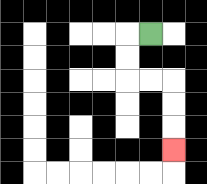{'start': '[6, 1]', 'end': '[7, 6]', 'path_directions': 'L,D,D,R,R,D,D,D', 'path_coordinates': '[[6, 1], [5, 1], [5, 2], [5, 3], [6, 3], [7, 3], [7, 4], [7, 5], [7, 6]]'}